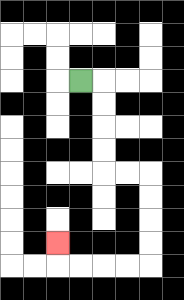{'start': '[3, 3]', 'end': '[2, 10]', 'path_directions': 'R,D,D,D,D,R,R,D,D,D,D,L,L,L,L,U', 'path_coordinates': '[[3, 3], [4, 3], [4, 4], [4, 5], [4, 6], [4, 7], [5, 7], [6, 7], [6, 8], [6, 9], [6, 10], [6, 11], [5, 11], [4, 11], [3, 11], [2, 11], [2, 10]]'}